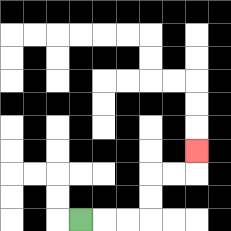{'start': '[3, 9]', 'end': '[8, 6]', 'path_directions': 'R,R,R,U,U,R,R,U', 'path_coordinates': '[[3, 9], [4, 9], [5, 9], [6, 9], [6, 8], [6, 7], [7, 7], [8, 7], [8, 6]]'}